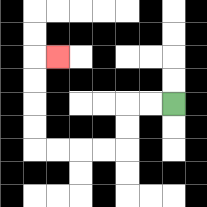{'start': '[7, 4]', 'end': '[2, 2]', 'path_directions': 'L,L,D,D,L,L,L,L,U,U,U,U,R', 'path_coordinates': '[[7, 4], [6, 4], [5, 4], [5, 5], [5, 6], [4, 6], [3, 6], [2, 6], [1, 6], [1, 5], [1, 4], [1, 3], [1, 2], [2, 2]]'}